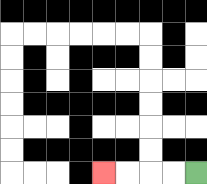{'start': '[8, 7]', 'end': '[4, 7]', 'path_directions': 'L,L,L,L', 'path_coordinates': '[[8, 7], [7, 7], [6, 7], [5, 7], [4, 7]]'}